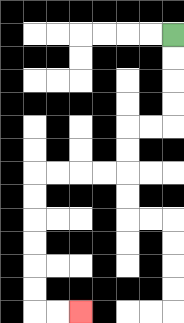{'start': '[7, 1]', 'end': '[3, 13]', 'path_directions': 'D,D,D,D,L,L,D,D,L,L,L,L,D,D,D,D,D,D,R,R', 'path_coordinates': '[[7, 1], [7, 2], [7, 3], [7, 4], [7, 5], [6, 5], [5, 5], [5, 6], [5, 7], [4, 7], [3, 7], [2, 7], [1, 7], [1, 8], [1, 9], [1, 10], [1, 11], [1, 12], [1, 13], [2, 13], [3, 13]]'}